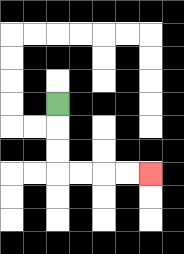{'start': '[2, 4]', 'end': '[6, 7]', 'path_directions': 'D,D,D,R,R,R,R', 'path_coordinates': '[[2, 4], [2, 5], [2, 6], [2, 7], [3, 7], [4, 7], [5, 7], [6, 7]]'}